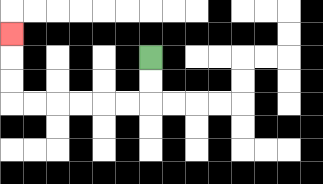{'start': '[6, 2]', 'end': '[0, 1]', 'path_directions': 'D,D,L,L,L,L,L,L,U,U,U', 'path_coordinates': '[[6, 2], [6, 3], [6, 4], [5, 4], [4, 4], [3, 4], [2, 4], [1, 4], [0, 4], [0, 3], [0, 2], [0, 1]]'}